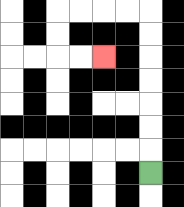{'start': '[6, 7]', 'end': '[4, 2]', 'path_directions': 'U,U,U,U,U,U,U,L,L,L,L,D,D,R,R', 'path_coordinates': '[[6, 7], [6, 6], [6, 5], [6, 4], [6, 3], [6, 2], [6, 1], [6, 0], [5, 0], [4, 0], [3, 0], [2, 0], [2, 1], [2, 2], [3, 2], [4, 2]]'}